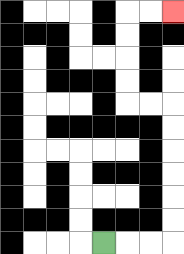{'start': '[4, 10]', 'end': '[7, 0]', 'path_directions': 'R,R,R,U,U,U,U,U,U,L,L,U,U,U,U,R,R', 'path_coordinates': '[[4, 10], [5, 10], [6, 10], [7, 10], [7, 9], [7, 8], [7, 7], [7, 6], [7, 5], [7, 4], [6, 4], [5, 4], [5, 3], [5, 2], [5, 1], [5, 0], [6, 0], [7, 0]]'}